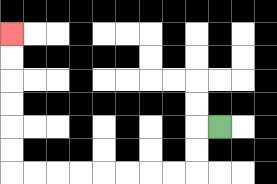{'start': '[9, 5]', 'end': '[0, 1]', 'path_directions': 'L,D,D,L,L,L,L,L,L,L,L,U,U,U,U,U,U', 'path_coordinates': '[[9, 5], [8, 5], [8, 6], [8, 7], [7, 7], [6, 7], [5, 7], [4, 7], [3, 7], [2, 7], [1, 7], [0, 7], [0, 6], [0, 5], [0, 4], [0, 3], [0, 2], [0, 1]]'}